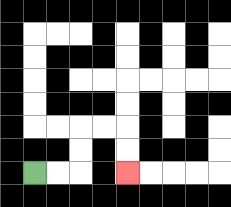{'start': '[1, 7]', 'end': '[5, 7]', 'path_directions': 'R,R,U,U,R,R,D,D', 'path_coordinates': '[[1, 7], [2, 7], [3, 7], [3, 6], [3, 5], [4, 5], [5, 5], [5, 6], [5, 7]]'}